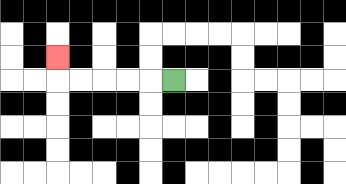{'start': '[7, 3]', 'end': '[2, 2]', 'path_directions': 'L,L,L,L,L,U', 'path_coordinates': '[[7, 3], [6, 3], [5, 3], [4, 3], [3, 3], [2, 3], [2, 2]]'}